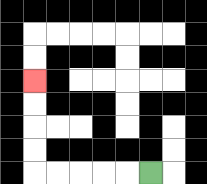{'start': '[6, 7]', 'end': '[1, 3]', 'path_directions': 'L,L,L,L,L,U,U,U,U', 'path_coordinates': '[[6, 7], [5, 7], [4, 7], [3, 7], [2, 7], [1, 7], [1, 6], [1, 5], [1, 4], [1, 3]]'}